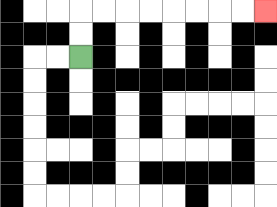{'start': '[3, 2]', 'end': '[11, 0]', 'path_directions': 'U,U,R,R,R,R,R,R,R,R', 'path_coordinates': '[[3, 2], [3, 1], [3, 0], [4, 0], [5, 0], [6, 0], [7, 0], [8, 0], [9, 0], [10, 0], [11, 0]]'}